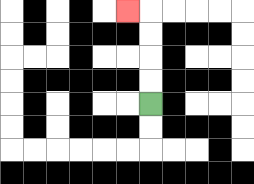{'start': '[6, 4]', 'end': '[5, 0]', 'path_directions': 'U,U,U,U,L', 'path_coordinates': '[[6, 4], [6, 3], [6, 2], [6, 1], [6, 0], [5, 0]]'}